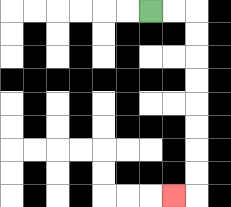{'start': '[6, 0]', 'end': '[7, 8]', 'path_directions': 'R,R,D,D,D,D,D,D,D,D,L', 'path_coordinates': '[[6, 0], [7, 0], [8, 0], [8, 1], [8, 2], [8, 3], [8, 4], [8, 5], [8, 6], [8, 7], [8, 8], [7, 8]]'}